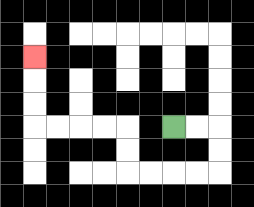{'start': '[7, 5]', 'end': '[1, 2]', 'path_directions': 'R,R,D,D,L,L,L,L,U,U,L,L,L,L,U,U,U', 'path_coordinates': '[[7, 5], [8, 5], [9, 5], [9, 6], [9, 7], [8, 7], [7, 7], [6, 7], [5, 7], [5, 6], [5, 5], [4, 5], [3, 5], [2, 5], [1, 5], [1, 4], [1, 3], [1, 2]]'}